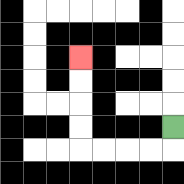{'start': '[7, 5]', 'end': '[3, 2]', 'path_directions': 'D,L,L,L,L,U,U,U,U', 'path_coordinates': '[[7, 5], [7, 6], [6, 6], [5, 6], [4, 6], [3, 6], [3, 5], [3, 4], [3, 3], [3, 2]]'}